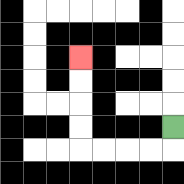{'start': '[7, 5]', 'end': '[3, 2]', 'path_directions': 'D,L,L,L,L,U,U,U,U', 'path_coordinates': '[[7, 5], [7, 6], [6, 6], [5, 6], [4, 6], [3, 6], [3, 5], [3, 4], [3, 3], [3, 2]]'}